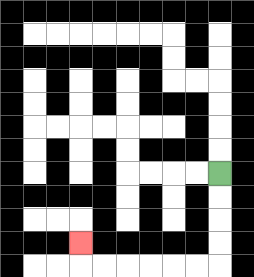{'start': '[9, 7]', 'end': '[3, 10]', 'path_directions': 'D,D,D,D,L,L,L,L,L,L,U', 'path_coordinates': '[[9, 7], [9, 8], [9, 9], [9, 10], [9, 11], [8, 11], [7, 11], [6, 11], [5, 11], [4, 11], [3, 11], [3, 10]]'}